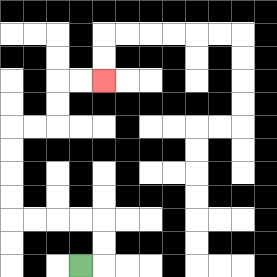{'start': '[3, 11]', 'end': '[4, 3]', 'path_directions': 'R,U,U,L,L,L,L,U,U,U,U,R,R,U,U,R,R', 'path_coordinates': '[[3, 11], [4, 11], [4, 10], [4, 9], [3, 9], [2, 9], [1, 9], [0, 9], [0, 8], [0, 7], [0, 6], [0, 5], [1, 5], [2, 5], [2, 4], [2, 3], [3, 3], [4, 3]]'}